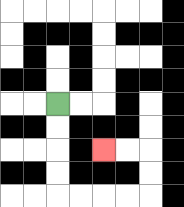{'start': '[2, 4]', 'end': '[4, 6]', 'path_directions': 'D,D,D,D,R,R,R,R,U,U,L,L', 'path_coordinates': '[[2, 4], [2, 5], [2, 6], [2, 7], [2, 8], [3, 8], [4, 8], [5, 8], [6, 8], [6, 7], [6, 6], [5, 6], [4, 6]]'}